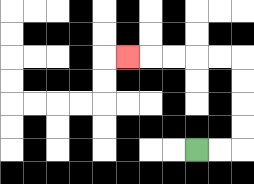{'start': '[8, 6]', 'end': '[5, 2]', 'path_directions': 'R,R,U,U,U,U,L,L,L,L,L', 'path_coordinates': '[[8, 6], [9, 6], [10, 6], [10, 5], [10, 4], [10, 3], [10, 2], [9, 2], [8, 2], [7, 2], [6, 2], [5, 2]]'}